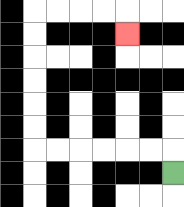{'start': '[7, 7]', 'end': '[5, 1]', 'path_directions': 'U,L,L,L,L,L,L,U,U,U,U,U,U,R,R,R,R,D', 'path_coordinates': '[[7, 7], [7, 6], [6, 6], [5, 6], [4, 6], [3, 6], [2, 6], [1, 6], [1, 5], [1, 4], [1, 3], [1, 2], [1, 1], [1, 0], [2, 0], [3, 0], [4, 0], [5, 0], [5, 1]]'}